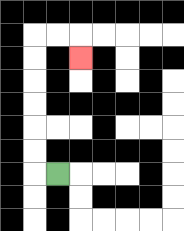{'start': '[2, 7]', 'end': '[3, 2]', 'path_directions': 'L,U,U,U,U,U,U,R,R,D', 'path_coordinates': '[[2, 7], [1, 7], [1, 6], [1, 5], [1, 4], [1, 3], [1, 2], [1, 1], [2, 1], [3, 1], [3, 2]]'}